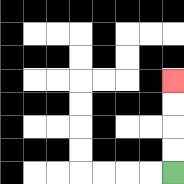{'start': '[7, 7]', 'end': '[7, 3]', 'path_directions': 'U,U,U,U', 'path_coordinates': '[[7, 7], [7, 6], [7, 5], [7, 4], [7, 3]]'}